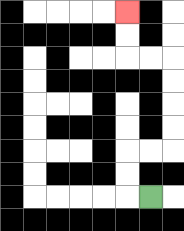{'start': '[6, 8]', 'end': '[5, 0]', 'path_directions': 'L,U,U,R,R,U,U,U,U,L,L,U,U', 'path_coordinates': '[[6, 8], [5, 8], [5, 7], [5, 6], [6, 6], [7, 6], [7, 5], [7, 4], [7, 3], [7, 2], [6, 2], [5, 2], [5, 1], [5, 0]]'}